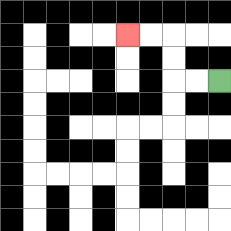{'start': '[9, 3]', 'end': '[5, 1]', 'path_directions': 'L,L,U,U,L,L', 'path_coordinates': '[[9, 3], [8, 3], [7, 3], [7, 2], [7, 1], [6, 1], [5, 1]]'}